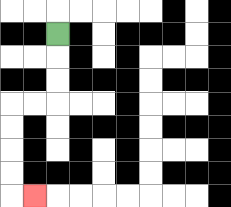{'start': '[2, 1]', 'end': '[1, 8]', 'path_directions': 'D,D,D,L,L,D,D,D,D,R', 'path_coordinates': '[[2, 1], [2, 2], [2, 3], [2, 4], [1, 4], [0, 4], [0, 5], [0, 6], [0, 7], [0, 8], [1, 8]]'}